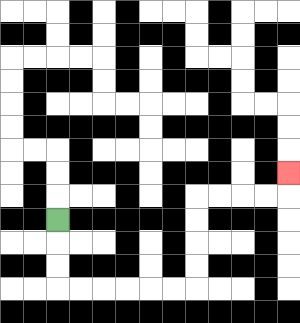{'start': '[2, 9]', 'end': '[12, 7]', 'path_directions': 'D,D,D,R,R,R,R,R,R,U,U,U,U,R,R,R,R,U', 'path_coordinates': '[[2, 9], [2, 10], [2, 11], [2, 12], [3, 12], [4, 12], [5, 12], [6, 12], [7, 12], [8, 12], [8, 11], [8, 10], [8, 9], [8, 8], [9, 8], [10, 8], [11, 8], [12, 8], [12, 7]]'}